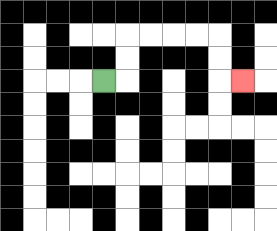{'start': '[4, 3]', 'end': '[10, 3]', 'path_directions': 'R,U,U,R,R,R,R,D,D,R', 'path_coordinates': '[[4, 3], [5, 3], [5, 2], [5, 1], [6, 1], [7, 1], [8, 1], [9, 1], [9, 2], [9, 3], [10, 3]]'}